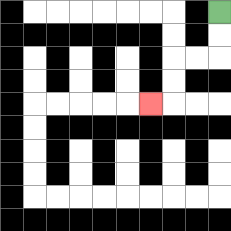{'start': '[9, 0]', 'end': '[6, 4]', 'path_directions': 'D,D,L,L,D,D,L', 'path_coordinates': '[[9, 0], [9, 1], [9, 2], [8, 2], [7, 2], [7, 3], [7, 4], [6, 4]]'}